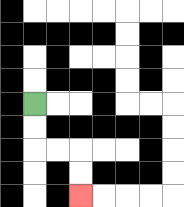{'start': '[1, 4]', 'end': '[3, 8]', 'path_directions': 'D,D,R,R,D,D', 'path_coordinates': '[[1, 4], [1, 5], [1, 6], [2, 6], [3, 6], [3, 7], [3, 8]]'}